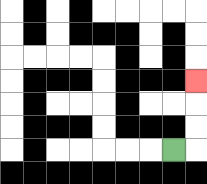{'start': '[7, 6]', 'end': '[8, 3]', 'path_directions': 'R,U,U,U', 'path_coordinates': '[[7, 6], [8, 6], [8, 5], [8, 4], [8, 3]]'}